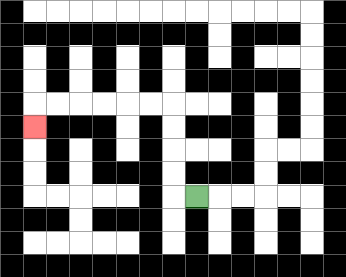{'start': '[8, 8]', 'end': '[1, 5]', 'path_directions': 'L,U,U,U,U,L,L,L,L,L,L,D', 'path_coordinates': '[[8, 8], [7, 8], [7, 7], [7, 6], [7, 5], [7, 4], [6, 4], [5, 4], [4, 4], [3, 4], [2, 4], [1, 4], [1, 5]]'}